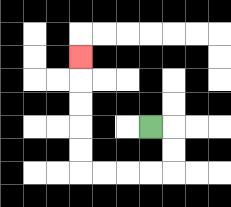{'start': '[6, 5]', 'end': '[3, 2]', 'path_directions': 'R,D,D,L,L,L,L,U,U,U,U,U', 'path_coordinates': '[[6, 5], [7, 5], [7, 6], [7, 7], [6, 7], [5, 7], [4, 7], [3, 7], [3, 6], [3, 5], [3, 4], [3, 3], [3, 2]]'}